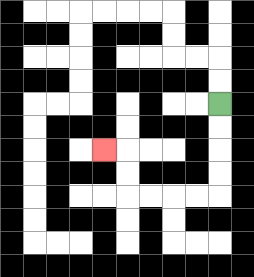{'start': '[9, 4]', 'end': '[4, 6]', 'path_directions': 'D,D,D,D,L,L,L,L,U,U,L', 'path_coordinates': '[[9, 4], [9, 5], [9, 6], [9, 7], [9, 8], [8, 8], [7, 8], [6, 8], [5, 8], [5, 7], [5, 6], [4, 6]]'}